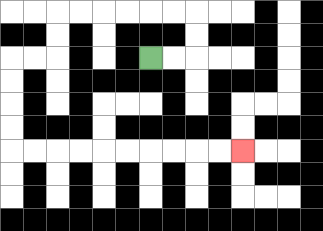{'start': '[6, 2]', 'end': '[10, 6]', 'path_directions': 'R,R,U,U,L,L,L,L,L,L,D,D,L,L,D,D,D,D,R,R,R,R,R,R,R,R,R,R', 'path_coordinates': '[[6, 2], [7, 2], [8, 2], [8, 1], [8, 0], [7, 0], [6, 0], [5, 0], [4, 0], [3, 0], [2, 0], [2, 1], [2, 2], [1, 2], [0, 2], [0, 3], [0, 4], [0, 5], [0, 6], [1, 6], [2, 6], [3, 6], [4, 6], [5, 6], [6, 6], [7, 6], [8, 6], [9, 6], [10, 6]]'}